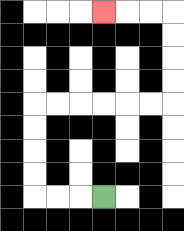{'start': '[4, 8]', 'end': '[4, 0]', 'path_directions': 'L,L,L,U,U,U,U,R,R,R,R,R,R,U,U,U,U,L,L,L', 'path_coordinates': '[[4, 8], [3, 8], [2, 8], [1, 8], [1, 7], [1, 6], [1, 5], [1, 4], [2, 4], [3, 4], [4, 4], [5, 4], [6, 4], [7, 4], [7, 3], [7, 2], [7, 1], [7, 0], [6, 0], [5, 0], [4, 0]]'}